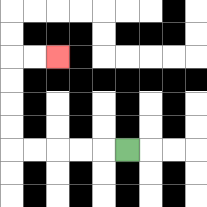{'start': '[5, 6]', 'end': '[2, 2]', 'path_directions': 'L,L,L,L,L,U,U,U,U,R,R', 'path_coordinates': '[[5, 6], [4, 6], [3, 6], [2, 6], [1, 6], [0, 6], [0, 5], [0, 4], [0, 3], [0, 2], [1, 2], [2, 2]]'}